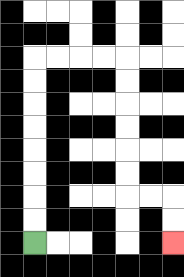{'start': '[1, 10]', 'end': '[7, 10]', 'path_directions': 'U,U,U,U,U,U,U,U,R,R,R,R,D,D,D,D,D,D,R,R,D,D', 'path_coordinates': '[[1, 10], [1, 9], [1, 8], [1, 7], [1, 6], [1, 5], [1, 4], [1, 3], [1, 2], [2, 2], [3, 2], [4, 2], [5, 2], [5, 3], [5, 4], [5, 5], [5, 6], [5, 7], [5, 8], [6, 8], [7, 8], [7, 9], [7, 10]]'}